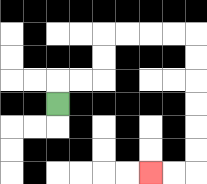{'start': '[2, 4]', 'end': '[6, 7]', 'path_directions': 'U,R,R,U,U,R,R,R,R,D,D,D,D,D,D,L,L', 'path_coordinates': '[[2, 4], [2, 3], [3, 3], [4, 3], [4, 2], [4, 1], [5, 1], [6, 1], [7, 1], [8, 1], [8, 2], [8, 3], [8, 4], [8, 5], [8, 6], [8, 7], [7, 7], [6, 7]]'}